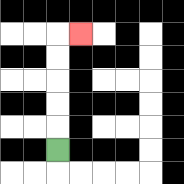{'start': '[2, 6]', 'end': '[3, 1]', 'path_directions': 'U,U,U,U,U,R', 'path_coordinates': '[[2, 6], [2, 5], [2, 4], [2, 3], [2, 2], [2, 1], [3, 1]]'}